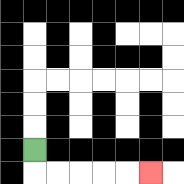{'start': '[1, 6]', 'end': '[6, 7]', 'path_directions': 'D,R,R,R,R,R', 'path_coordinates': '[[1, 6], [1, 7], [2, 7], [3, 7], [4, 7], [5, 7], [6, 7]]'}